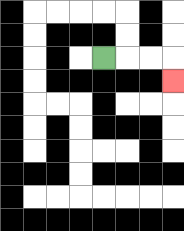{'start': '[4, 2]', 'end': '[7, 3]', 'path_directions': 'R,R,R,D', 'path_coordinates': '[[4, 2], [5, 2], [6, 2], [7, 2], [7, 3]]'}